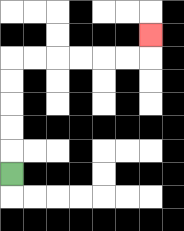{'start': '[0, 7]', 'end': '[6, 1]', 'path_directions': 'U,U,U,U,U,R,R,R,R,R,R,U', 'path_coordinates': '[[0, 7], [0, 6], [0, 5], [0, 4], [0, 3], [0, 2], [1, 2], [2, 2], [3, 2], [4, 2], [5, 2], [6, 2], [6, 1]]'}